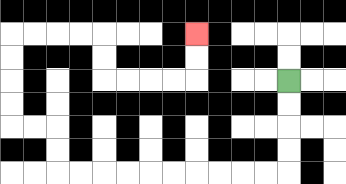{'start': '[12, 3]', 'end': '[8, 1]', 'path_directions': 'D,D,D,D,L,L,L,L,L,L,L,L,L,L,U,U,L,L,U,U,U,U,R,R,R,R,D,D,R,R,R,R,U,U', 'path_coordinates': '[[12, 3], [12, 4], [12, 5], [12, 6], [12, 7], [11, 7], [10, 7], [9, 7], [8, 7], [7, 7], [6, 7], [5, 7], [4, 7], [3, 7], [2, 7], [2, 6], [2, 5], [1, 5], [0, 5], [0, 4], [0, 3], [0, 2], [0, 1], [1, 1], [2, 1], [3, 1], [4, 1], [4, 2], [4, 3], [5, 3], [6, 3], [7, 3], [8, 3], [8, 2], [8, 1]]'}